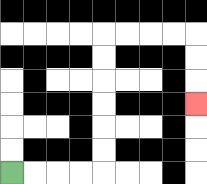{'start': '[0, 7]', 'end': '[8, 4]', 'path_directions': 'R,R,R,R,U,U,U,U,U,U,R,R,R,R,D,D,D', 'path_coordinates': '[[0, 7], [1, 7], [2, 7], [3, 7], [4, 7], [4, 6], [4, 5], [4, 4], [4, 3], [4, 2], [4, 1], [5, 1], [6, 1], [7, 1], [8, 1], [8, 2], [8, 3], [8, 4]]'}